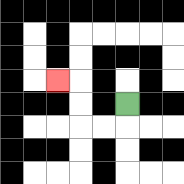{'start': '[5, 4]', 'end': '[2, 3]', 'path_directions': 'D,L,L,U,U,L', 'path_coordinates': '[[5, 4], [5, 5], [4, 5], [3, 5], [3, 4], [3, 3], [2, 3]]'}